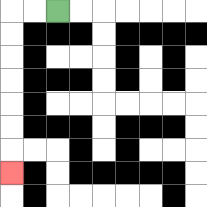{'start': '[2, 0]', 'end': '[0, 7]', 'path_directions': 'L,L,D,D,D,D,D,D,D', 'path_coordinates': '[[2, 0], [1, 0], [0, 0], [0, 1], [0, 2], [0, 3], [0, 4], [0, 5], [0, 6], [0, 7]]'}